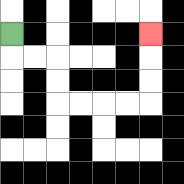{'start': '[0, 1]', 'end': '[6, 1]', 'path_directions': 'D,R,R,D,D,R,R,R,R,U,U,U', 'path_coordinates': '[[0, 1], [0, 2], [1, 2], [2, 2], [2, 3], [2, 4], [3, 4], [4, 4], [5, 4], [6, 4], [6, 3], [6, 2], [6, 1]]'}